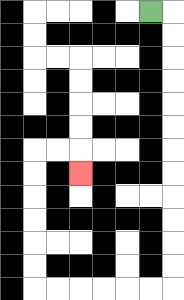{'start': '[6, 0]', 'end': '[3, 7]', 'path_directions': 'R,D,D,D,D,D,D,D,D,D,D,D,D,L,L,L,L,L,L,U,U,U,U,U,U,R,R,D', 'path_coordinates': '[[6, 0], [7, 0], [7, 1], [7, 2], [7, 3], [7, 4], [7, 5], [7, 6], [7, 7], [7, 8], [7, 9], [7, 10], [7, 11], [7, 12], [6, 12], [5, 12], [4, 12], [3, 12], [2, 12], [1, 12], [1, 11], [1, 10], [1, 9], [1, 8], [1, 7], [1, 6], [2, 6], [3, 6], [3, 7]]'}